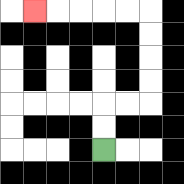{'start': '[4, 6]', 'end': '[1, 0]', 'path_directions': 'U,U,R,R,U,U,U,U,L,L,L,L,L', 'path_coordinates': '[[4, 6], [4, 5], [4, 4], [5, 4], [6, 4], [6, 3], [6, 2], [6, 1], [6, 0], [5, 0], [4, 0], [3, 0], [2, 0], [1, 0]]'}